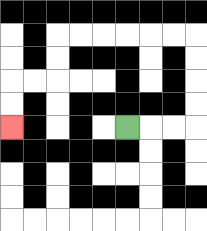{'start': '[5, 5]', 'end': '[0, 5]', 'path_directions': 'R,R,R,U,U,U,U,L,L,L,L,L,L,D,D,L,L,D,D', 'path_coordinates': '[[5, 5], [6, 5], [7, 5], [8, 5], [8, 4], [8, 3], [8, 2], [8, 1], [7, 1], [6, 1], [5, 1], [4, 1], [3, 1], [2, 1], [2, 2], [2, 3], [1, 3], [0, 3], [0, 4], [0, 5]]'}